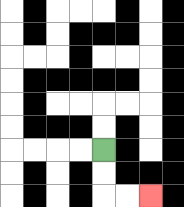{'start': '[4, 6]', 'end': '[6, 8]', 'path_directions': 'D,D,R,R', 'path_coordinates': '[[4, 6], [4, 7], [4, 8], [5, 8], [6, 8]]'}